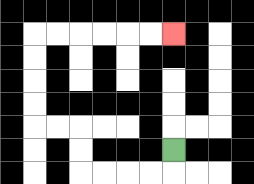{'start': '[7, 6]', 'end': '[7, 1]', 'path_directions': 'D,L,L,L,L,U,U,L,L,U,U,U,U,R,R,R,R,R,R', 'path_coordinates': '[[7, 6], [7, 7], [6, 7], [5, 7], [4, 7], [3, 7], [3, 6], [3, 5], [2, 5], [1, 5], [1, 4], [1, 3], [1, 2], [1, 1], [2, 1], [3, 1], [4, 1], [5, 1], [6, 1], [7, 1]]'}